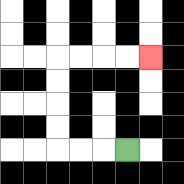{'start': '[5, 6]', 'end': '[6, 2]', 'path_directions': 'L,L,L,U,U,U,U,R,R,R,R', 'path_coordinates': '[[5, 6], [4, 6], [3, 6], [2, 6], [2, 5], [2, 4], [2, 3], [2, 2], [3, 2], [4, 2], [5, 2], [6, 2]]'}